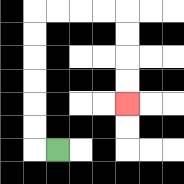{'start': '[2, 6]', 'end': '[5, 4]', 'path_directions': 'L,U,U,U,U,U,U,R,R,R,R,D,D,D,D', 'path_coordinates': '[[2, 6], [1, 6], [1, 5], [1, 4], [1, 3], [1, 2], [1, 1], [1, 0], [2, 0], [3, 0], [4, 0], [5, 0], [5, 1], [5, 2], [5, 3], [5, 4]]'}